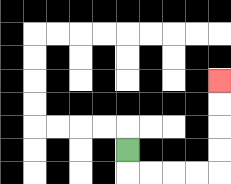{'start': '[5, 6]', 'end': '[9, 3]', 'path_directions': 'D,R,R,R,R,U,U,U,U', 'path_coordinates': '[[5, 6], [5, 7], [6, 7], [7, 7], [8, 7], [9, 7], [9, 6], [9, 5], [9, 4], [9, 3]]'}